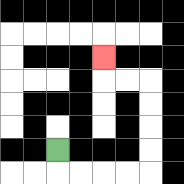{'start': '[2, 6]', 'end': '[4, 2]', 'path_directions': 'D,R,R,R,R,U,U,U,U,L,L,U', 'path_coordinates': '[[2, 6], [2, 7], [3, 7], [4, 7], [5, 7], [6, 7], [6, 6], [6, 5], [6, 4], [6, 3], [5, 3], [4, 3], [4, 2]]'}